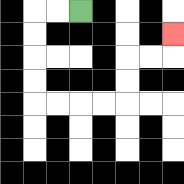{'start': '[3, 0]', 'end': '[7, 1]', 'path_directions': 'L,L,D,D,D,D,R,R,R,R,U,U,R,R,U', 'path_coordinates': '[[3, 0], [2, 0], [1, 0], [1, 1], [1, 2], [1, 3], [1, 4], [2, 4], [3, 4], [4, 4], [5, 4], [5, 3], [5, 2], [6, 2], [7, 2], [7, 1]]'}